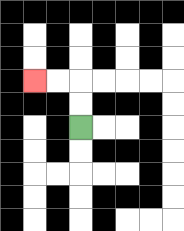{'start': '[3, 5]', 'end': '[1, 3]', 'path_directions': 'U,U,L,L', 'path_coordinates': '[[3, 5], [3, 4], [3, 3], [2, 3], [1, 3]]'}